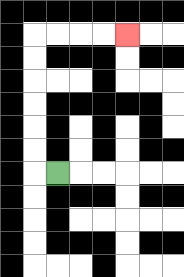{'start': '[2, 7]', 'end': '[5, 1]', 'path_directions': 'L,U,U,U,U,U,U,R,R,R,R', 'path_coordinates': '[[2, 7], [1, 7], [1, 6], [1, 5], [1, 4], [1, 3], [1, 2], [1, 1], [2, 1], [3, 1], [4, 1], [5, 1]]'}